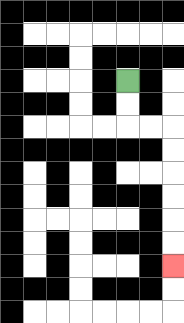{'start': '[5, 3]', 'end': '[7, 11]', 'path_directions': 'D,D,R,R,D,D,D,D,D,D', 'path_coordinates': '[[5, 3], [5, 4], [5, 5], [6, 5], [7, 5], [7, 6], [7, 7], [7, 8], [7, 9], [7, 10], [7, 11]]'}